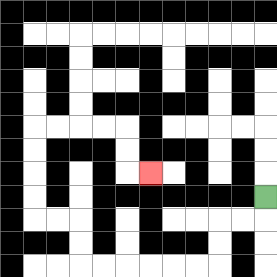{'start': '[11, 8]', 'end': '[6, 7]', 'path_directions': 'D,L,L,D,D,L,L,L,L,L,L,U,U,L,L,U,U,U,U,R,R,R,R,D,D,R', 'path_coordinates': '[[11, 8], [11, 9], [10, 9], [9, 9], [9, 10], [9, 11], [8, 11], [7, 11], [6, 11], [5, 11], [4, 11], [3, 11], [3, 10], [3, 9], [2, 9], [1, 9], [1, 8], [1, 7], [1, 6], [1, 5], [2, 5], [3, 5], [4, 5], [5, 5], [5, 6], [5, 7], [6, 7]]'}